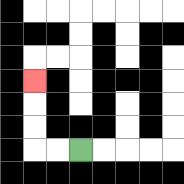{'start': '[3, 6]', 'end': '[1, 3]', 'path_directions': 'L,L,U,U,U', 'path_coordinates': '[[3, 6], [2, 6], [1, 6], [1, 5], [1, 4], [1, 3]]'}